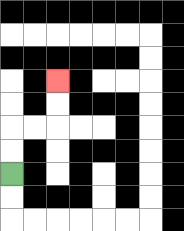{'start': '[0, 7]', 'end': '[2, 3]', 'path_directions': 'U,U,R,R,U,U', 'path_coordinates': '[[0, 7], [0, 6], [0, 5], [1, 5], [2, 5], [2, 4], [2, 3]]'}